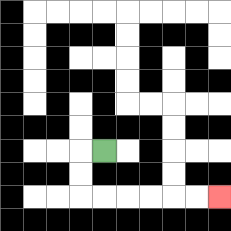{'start': '[4, 6]', 'end': '[9, 8]', 'path_directions': 'L,D,D,R,R,R,R,R,R', 'path_coordinates': '[[4, 6], [3, 6], [3, 7], [3, 8], [4, 8], [5, 8], [6, 8], [7, 8], [8, 8], [9, 8]]'}